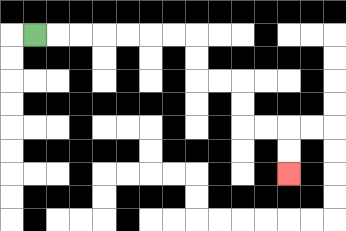{'start': '[1, 1]', 'end': '[12, 7]', 'path_directions': 'R,R,R,R,R,R,R,D,D,R,R,D,D,R,R,D,D', 'path_coordinates': '[[1, 1], [2, 1], [3, 1], [4, 1], [5, 1], [6, 1], [7, 1], [8, 1], [8, 2], [8, 3], [9, 3], [10, 3], [10, 4], [10, 5], [11, 5], [12, 5], [12, 6], [12, 7]]'}